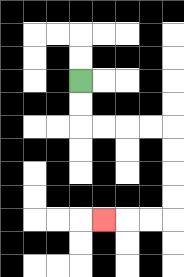{'start': '[3, 3]', 'end': '[4, 9]', 'path_directions': 'D,D,R,R,R,R,D,D,D,D,L,L,L', 'path_coordinates': '[[3, 3], [3, 4], [3, 5], [4, 5], [5, 5], [6, 5], [7, 5], [7, 6], [7, 7], [7, 8], [7, 9], [6, 9], [5, 9], [4, 9]]'}